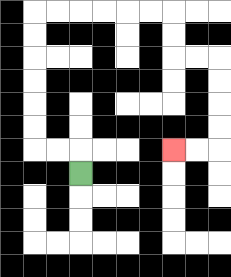{'start': '[3, 7]', 'end': '[7, 6]', 'path_directions': 'U,L,L,U,U,U,U,U,U,R,R,R,R,R,R,D,D,R,R,D,D,D,D,L,L', 'path_coordinates': '[[3, 7], [3, 6], [2, 6], [1, 6], [1, 5], [1, 4], [1, 3], [1, 2], [1, 1], [1, 0], [2, 0], [3, 0], [4, 0], [5, 0], [6, 0], [7, 0], [7, 1], [7, 2], [8, 2], [9, 2], [9, 3], [9, 4], [9, 5], [9, 6], [8, 6], [7, 6]]'}